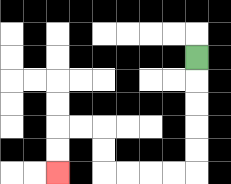{'start': '[8, 2]', 'end': '[2, 7]', 'path_directions': 'D,D,D,D,D,L,L,L,L,U,U,L,L,D,D', 'path_coordinates': '[[8, 2], [8, 3], [8, 4], [8, 5], [8, 6], [8, 7], [7, 7], [6, 7], [5, 7], [4, 7], [4, 6], [4, 5], [3, 5], [2, 5], [2, 6], [2, 7]]'}